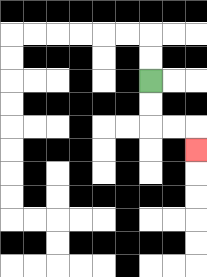{'start': '[6, 3]', 'end': '[8, 6]', 'path_directions': 'D,D,R,R,D', 'path_coordinates': '[[6, 3], [6, 4], [6, 5], [7, 5], [8, 5], [8, 6]]'}